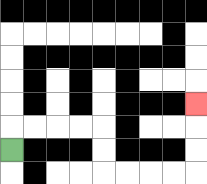{'start': '[0, 6]', 'end': '[8, 4]', 'path_directions': 'U,R,R,R,R,D,D,R,R,R,R,U,U,U', 'path_coordinates': '[[0, 6], [0, 5], [1, 5], [2, 5], [3, 5], [4, 5], [4, 6], [4, 7], [5, 7], [6, 7], [7, 7], [8, 7], [8, 6], [8, 5], [8, 4]]'}